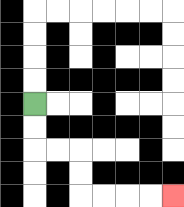{'start': '[1, 4]', 'end': '[7, 8]', 'path_directions': 'D,D,R,R,D,D,R,R,R,R', 'path_coordinates': '[[1, 4], [1, 5], [1, 6], [2, 6], [3, 6], [3, 7], [3, 8], [4, 8], [5, 8], [6, 8], [7, 8]]'}